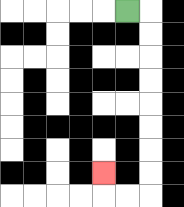{'start': '[5, 0]', 'end': '[4, 7]', 'path_directions': 'R,D,D,D,D,D,D,D,D,L,L,U', 'path_coordinates': '[[5, 0], [6, 0], [6, 1], [6, 2], [6, 3], [6, 4], [6, 5], [6, 6], [6, 7], [6, 8], [5, 8], [4, 8], [4, 7]]'}